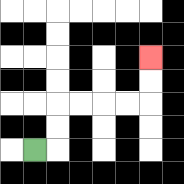{'start': '[1, 6]', 'end': '[6, 2]', 'path_directions': 'R,U,U,R,R,R,R,U,U', 'path_coordinates': '[[1, 6], [2, 6], [2, 5], [2, 4], [3, 4], [4, 4], [5, 4], [6, 4], [6, 3], [6, 2]]'}